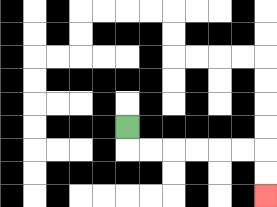{'start': '[5, 5]', 'end': '[11, 8]', 'path_directions': 'D,R,R,R,R,R,R,D,D', 'path_coordinates': '[[5, 5], [5, 6], [6, 6], [7, 6], [8, 6], [9, 6], [10, 6], [11, 6], [11, 7], [11, 8]]'}